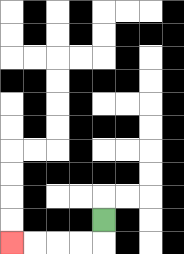{'start': '[4, 9]', 'end': '[0, 10]', 'path_directions': 'D,L,L,L,L', 'path_coordinates': '[[4, 9], [4, 10], [3, 10], [2, 10], [1, 10], [0, 10]]'}